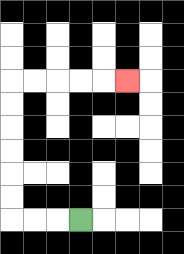{'start': '[3, 9]', 'end': '[5, 3]', 'path_directions': 'L,L,L,U,U,U,U,U,U,R,R,R,R,R', 'path_coordinates': '[[3, 9], [2, 9], [1, 9], [0, 9], [0, 8], [0, 7], [0, 6], [0, 5], [0, 4], [0, 3], [1, 3], [2, 3], [3, 3], [4, 3], [5, 3]]'}